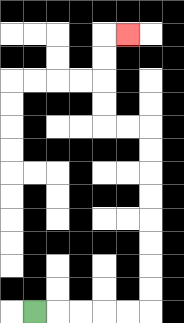{'start': '[1, 13]', 'end': '[5, 1]', 'path_directions': 'R,R,R,R,R,U,U,U,U,U,U,U,U,L,L,U,U,U,U,R', 'path_coordinates': '[[1, 13], [2, 13], [3, 13], [4, 13], [5, 13], [6, 13], [6, 12], [6, 11], [6, 10], [6, 9], [6, 8], [6, 7], [6, 6], [6, 5], [5, 5], [4, 5], [4, 4], [4, 3], [4, 2], [4, 1], [5, 1]]'}